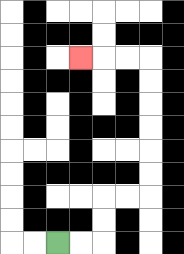{'start': '[2, 10]', 'end': '[3, 2]', 'path_directions': 'R,R,U,U,R,R,U,U,U,U,U,U,L,L,L', 'path_coordinates': '[[2, 10], [3, 10], [4, 10], [4, 9], [4, 8], [5, 8], [6, 8], [6, 7], [6, 6], [6, 5], [6, 4], [6, 3], [6, 2], [5, 2], [4, 2], [3, 2]]'}